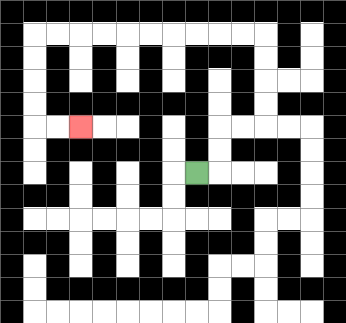{'start': '[8, 7]', 'end': '[3, 5]', 'path_directions': 'R,U,U,R,R,U,U,U,U,L,L,L,L,L,L,L,L,L,L,D,D,D,D,R,R', 'path_coordinates': '[[8, 7], [9, 7], [9, 6], [9, 5], [10, 5], [11, 5], [11, 4], [11, 3], [11, 2], [11, 1], [10, 1], [9, 1], [8, 1], [7, 1], [6, 1], [5, 1], [4, 1], [3, 1], [2, 1], [1, 1], [1, 2], [1, 3], [1, 4], [1, 5], [2, 5], [3, 5]]'}